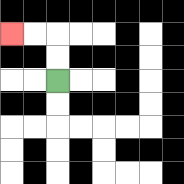{'start': '[2, 3]', 'end': '[0, 1]', 'path_directions': 'U,U,L,L', 'path_coordinates': '[[2, 3], [2, 2], [2, 1], [1, 1], [0, 1]]'}